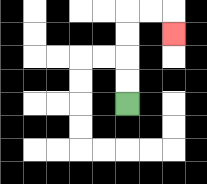{'start': '[5, 4]', 'end': '[7, 1]', 'path_directions': 'U,U,U,U,R,R,D', 'path_coordinates': '[[5, 4], [5, 3], [5, 2], [5, 1], [5, 0], [6, 0], [7, 0], [7, 1]]'}